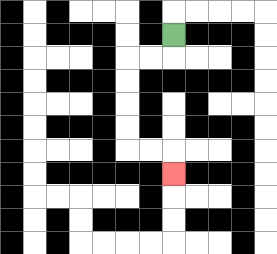{'start': '[7, 1]', 'end': '[7, 7]', 'path_directions': 'D,L,L,D,D,D,D,R,R,D', 'path_coordinates': '[[7, 1], [7, 2], [6, 2], [5, 2], [5, 3], [5, 4], [5, 5], [5, 6], [6, 6], [7, 6], [7, 7]]'}